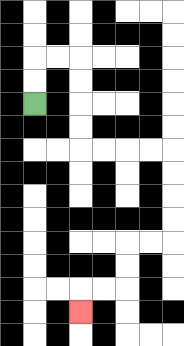{'start': '[1, 4]', 'end': '[3, 13]', 'path_directions': 'U,U,R,R,D,D,D,D,R,R,R,R,D,D,D,D,L,L,D,D,L,L,D', 'path_coordinates': '[[1, 4], [1, 3], [1, 2], [2, 2], [3, 2], [3, 3], [3, 4], [3, 5], [3, 6], [4, 6], [5, 6], [6, 6], [7, 6], [7, 7], [7, 8], [7, 9], [7, 10], [6, 10], [5, 10], [5, 11], [5, 12], [4, 12], [3, 12], [3, 13]]'}